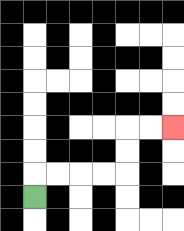{'start': '[1, 8]', 'end': '[7, 5]', 'path_directions': 'U,R,R,R,R,U,U,R,R', 'path_coordinates': '[[1, 8], [1, 7], [2, 7], [3, 7], [4, 7], [5, 7], [5, 6], [5, 5], [6, 5], [7, 5]]'}